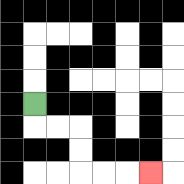{'start': '[1, 4]', 'end': '[6, 7]', 'path_directions': 'D,R,R,D,D,R,R,R', 'path_coordinates': '[[1, 4], [1, 5], [2, 5], [3, 5], [3, 6], [3, 7], [4, 7], [5, 7], [6, 7]]'}